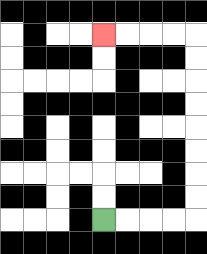{'start': '[4, 9]', 'end': '[4, 1]', 'path_directions': 'R,R,R,R,U,U,U,U,U,U,U,U,L,L,L,L', 'path_coordinates': '[[4, 9], [5, 9], [6, 9], [7, 9], [8, 9], [8, 8], [8, 7], [8, 6], [8, 5], [8, 4], [8, 3], [8, 2], [8, 1], [7, 1], [6, 1], [5, 1], [4, 1]]'}